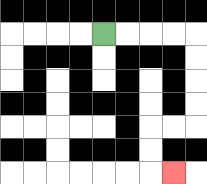{'start': '[4, 1]', 'end': '[7, 7]', 'path_directions': 'R,R,R,R,D,D,D,D,L,L,D,D,R', 'path_coordinates': '[[4, 1], [5, 1], [6, 1], [7, 1], [8, 1], [8, 2], [8, 3], [8, 4], [8, 5], [7, 5], [6, 5], [6, 6], [6, 7], [7, 7]]'}